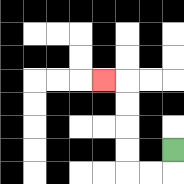{'start': '[7, 6]', 'end': '[4, 3]', 'path_directions': 'D,L,L,U,U,U,U,L', 'path_coordinates': '[[7, 6], [7, 7], [6, 7], [5, 7], [5, 6], [5, 5], [5, 4], [5, 3], [4, 3]]'}